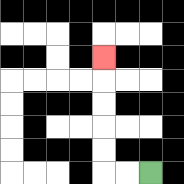{'start': '[6, 7]', 'end': '[4, 2]', 'path_directions': 'L,L,U,U,U,U,U', 'path_coordinates': '[[6, 7], [5, 7], [4, 7], [4, 6], [4, 5], [4, 4], [4, 3], [4, 2]]'}